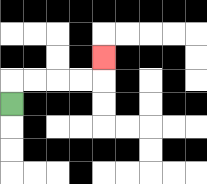{'start': '[0, 4]', 'end': '[4, 2]', 'path_directions': 'U,R,R,R,R,U', 'path_coordinates': '[[0, 4], [0, 3], [1, 3], [2, 3], [3, 3], [4, 3], [4, 2]]'}